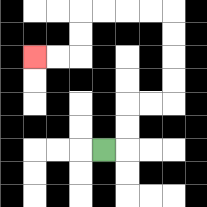{'start': '[4, 6]', 'end': '[1, 2]', 'path_directions': 'R,U,U,R,R,U,U,U,U,L,L,L,L,D,D,L,L', 'path_coordinates': '[[4, 6], [5, 6], [5, 5], [5, 4], [6, 4], [7, 4], [7, 3], [7, 2], [7, 1], [7, 0], [6, 0], [5, 0], [4, 0], [3, 0], [3, 1], [3, 2], [2, 2], [1, 2]]'}